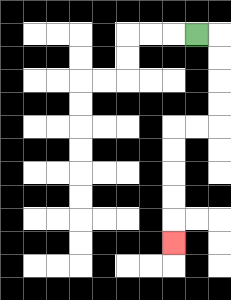{'start': '[8, 1]', 'end': '[7, 10]', 'path_directions': 'R,D,D,D,D,L,L,D,D,D,D,D', 'path_coordinates': '[[8, 1], [9, 1], [9, 2], [9, 3], [9, 4], [9, 5], [8, 5], [7, 5], [7, 6], [7, 7], [7, 8], [7, 9], [7, 10]]'}